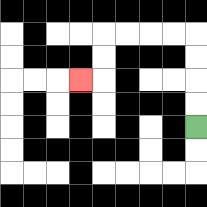{'start': '[8, 5]', 'end': '[3, 3]', 'path_directions': 'U,U,U,U,L,L,L,L,D,D,L', 'path_coordinates': '[[8, 5], [8, 4], [8, 3], [8, 2], [8, 1], [7, 1], [6, 1], [5, 1], [4, 1], [4, 2], [4, 3], [3, 3]]'}